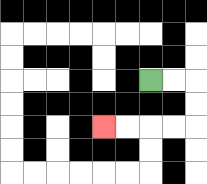{'start': '[6, 3]', 'end': '[4, 5]', 'path_directions': 'R,R,D,D,L,L,L,L', 'path_coordinates': '[[6, 3], [7, 3], [8, 3], [8, 4], [8, 5], [7, 5], [6, 5], [5, 5], [4, 5]]'}